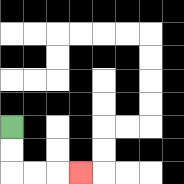{'start': '[0, 5]', 'end': '[3, 7]', 'path_directions': 'D,D,R,R,R', 'path_coordinates': '[[0, 5], [0, 6], [0, 7], [1, 7], [2, 7], [3, 7]]'}